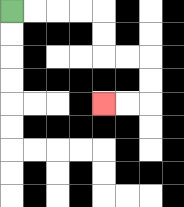{'start': '[0, 0]', 'end': '[4, 4]', 'path_directions': 'R,R,R,R,D,D,R,R,D,D,L,L', 'path_coordinates': '[[0, 0], [1, 0], [2, 0], [3, 0], [4, 0], [4, 1], [4, 2], [5, 2], [6, 2], [6, 3], [6, 4], [5, 4], [4, 4]]'}